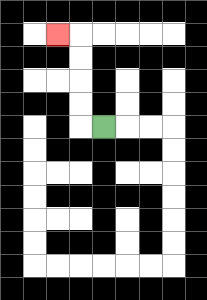{'start': '[4, 5]', 'end': '[2, 1]', 'path_directions': 'L,U,U,U,U,L', 'path_coordinates': '[[4, 5], [3, 5], [3, 4], [3, 3], [3, 2], [3, 1], [2, 1]]'}